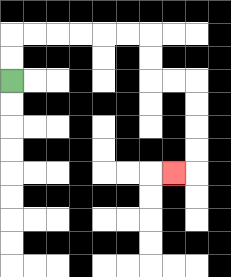{'start': '[0, 3]', 'end': '[7, 7]', 'path_directions': 'U,U,R,R,R,R,R,R,D,D,R,R,D,D,D,D,L', 'path_coordinates': '[[0, 3], [0, 2], [0, 1], [1, 1], [2, 1], [3, 1], [4, 1], [5, 1], [6, 1], [6, 2], [6, 3], [7, 3], [8, 3], [8, 4], [8, 5], [8, 6], [8, 7], [7, 7]]'}